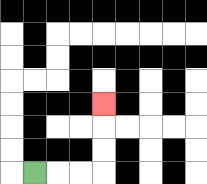{'start': '[1, 7]', 'end': '[4, 4]', 'path_directions': 'R,R,R,U,U,U', 'path_coordinates': '[[1, 7], [2, 7], [3, 7], [4, 7], [4, 6], [4, 5], [4, 4]]'}